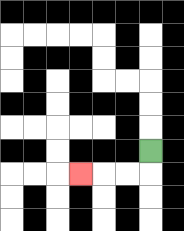{'start': '[6, 6]', 'end': '[3, 7]', 'path_directions': 'D,L,L,L', 'path_coordinates': '[[6, 6], [6, 7], [5, 7], [4, 7], [3, 7]]'}